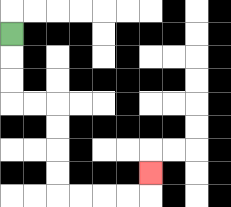{'start': '[0, 1]', 'end': '[6, 7]', 'path_directions': 'D,D,D,R,R,D,D,D,D,R,R,R,R,U', 'path_coordinates': '[[0, 1], [0, 2], [0, 3], [0, 4], [1, 4], [2, 4], [2, 5], [2, 6], [2, 7], [2, 8], [3, 8], [4, 8], [5, 8], [6, 8], [6, 7]]'}